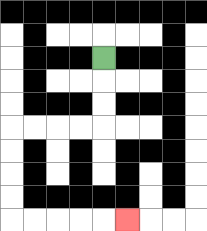{'start': '[4, 2]', 'end': '[5, 9]', 'path_directions': 'D,D,D,L,L,L,L,D,D,D,D,R,R,R,R,R', 'path_coordinates': '[[4, 2], [4, 3], [4, 4], [4, 5], [3, 5], [2, 5], [1, 5], [0, 5], [0, 6], [0, 7], [0, 8], [0, 9], [1, 9], [2, 9], [3, 9], [4, 9], [5, 9]]'}